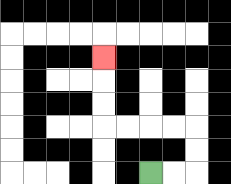{'start': '[6, 7]', 'end': '[4, 2]', 'path_directions': 'R,R,U,U,L,L,L,L,U,U,U', 'path_coordinates': '[[6, 7], [7, 7], [8, 7], [8, 6], [8, 5], [7, 5], [6, 5], [5, 5], [4, 5], [4, 4], [4, 3], [4, 2]]'}